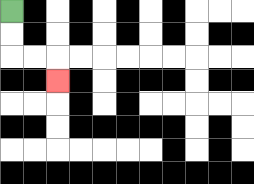{'start': '[0, 0]', 'end': '[2, 3]', 'path_directions': 'D,D,R,R,D', 'path_coordinates': '[[0, 0], [0, 1], [0, 2], [1, 2], [2, 2], [2, 3]]'}